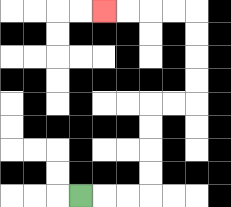{'start': '[3, 8]', 'end': '[4, 0]', 'path_directions': 'R,R,R,U,U,U,U,R,R,U,U,U,U,L,L,L,L', 'path_coordinates': '[[3, 8], [4, 8], [5, 8], [6, 8], [6, 7], [6, 6], [6, 5], [6, 4], [7, 4], [8, 4], [8, 3], [8, 2], [8, 1], [8, 0], [7, 0], [6, 0], [5, 0], [4, 0]]'}